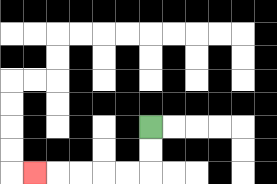{'start': '[6, 5]', 'end': '[1, 7]', 'path_directions': 'D,D,L,L,L,L,L', 'path_coordinates': '[[6, 5], [6, 6], [6, 7], [5, 7], [4, 7], [3, 7], [2, 7], [1, 7]]'}